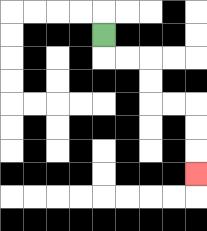{'start': '[4, 1]', 'end': '[8, 7]', 'path_directions': 'D,R,R,D,D,R,R,D,D,D', 'path_coordinates': '[[4, 1], [4, 2], [5, 2], [6, 2], [6, 3], [6, 4], [7, 4], [8, 4], [8, 5], [8, 6], [8, 7]]'}